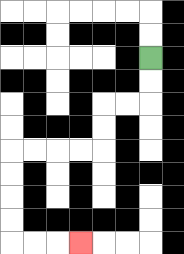{'start': '[6, 2]', 'end': '[3, 10]', 'path_directions': 'D,D,L,L,D,D,L,L,L,L,D,D,D,D,R,R,R', 'path_coordinates': '[[6, 2], [6, 3], [6, 4], [5, 4], [4, 4], [4, 5], [4, 6], [3, 6], [2, 6], [1, 6], [0, 6], [0, 7], [0, 8], [0, 9], [0, 10], [1, 10], [2, 10], [3, 10]]'}